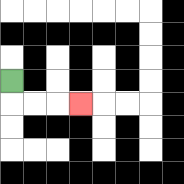{'start': '[0, 3]', 'end': '[3, 4]', 'path_directions': 'D,R,R,R', 'path_coordinates': '[[0, 3], [0, 4], [1, 4], [2, 4], [3, 4]]'}